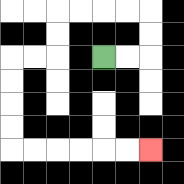{'start': '[4, 2]', 'end': '[6, 6]', 'path_directions': 'R,R,U,U,L,L,L,L,D,D,L,L,D,D,D,D,R,R,R,R,R,R', 'path_coordinates': '[[4, 2], [5, 2], [6, 2], [6, 1], [6, 0], [5, 0], [4, 0], [3, 0], [2, 0], [2, 1], [2, 2], [1, 2], [0, 2], [0, 3], [0, 4], [0, 5], [0, 6], [1, 6], [2, 6], [3, 6], [4, 6], [5, 6], [6, 6]]'}